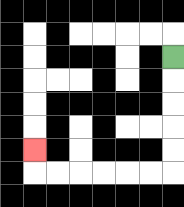{'start': '[7, 2]', 'end': '[1, 6]', 'path_directions': 'D,D,D,D,D,L,L,L,L,L,L,U', 'path_coordinates': '[[7, 2], [7, 3], [7, 4], [7, 5], [7, 6], [7, 7], [6, 7], [5, 7], [4, 7], [3, 7], [2, 7], [1, 7], [1, 6]]'}